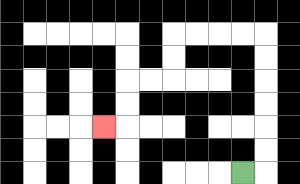{'start': '[10, 7]', 'end': '[4, 5]', 'path_directions': 'R,U,U,U,U,U,U,L,L,L,L,D,D,L,L,D,D,L', 'path_coordinates': '[[10, 7], [11, 7], [11, 6], [11, 5], [11, 4], [11, 3], [11, 2], [11, 1], [10, 1], [9, 1], [8, 1], [7, 1], [7, 2], [7, 3], [6, 3], [5, 3], [5, 4], [5, 5], [4, 5]]'}